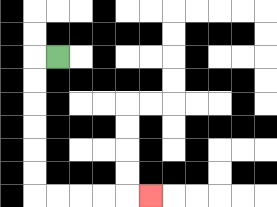{'start': '[2, 2]', 'end': '[6, 8]', 'path_directions': 'L,D,D,D,D,D,D,R,R,R,R,R', 'path_coordinates': '[[2, 2], [1, 2], [1, 3], [1, 4], [1, 5], [1, 6], [1, 7], [1, 8], [2, 8], [3, 8], [4, 8], [5, 8], [6, 8]]'}